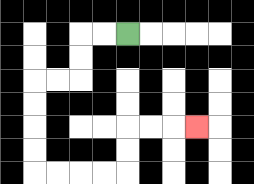{'start': '[5, 1]', 'end': '[8, 5]', 'path_directions': 'L,L,D,D,L,L,D,D,D,D,R,R,R,R,U,U,R,R,R', 'path_coordinates': '[[5, 1], [4, 1], [3, 1], [3, 2], [3, 3], [2, 3], [1, 3], [1, 4], [1, 5], [1, 6], [1, 7], [2, 7], [3, 7], [4, 7], [5, 7], [5, 6], [5, 5], [6, 5], [7, 5], [8, 5]]'}